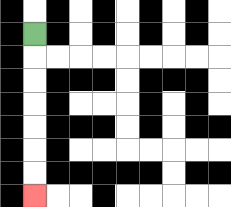{'start': '[1, 1]', 'end': '[1, 8]', 'path_directions': 'D,D,D,D,D,D,D', 'path_coordinates': '[[1, 1], [1, 2], [1, 3], [1, 4], [1, 5], [1, 6], [1, 7], [1, 8]]'}